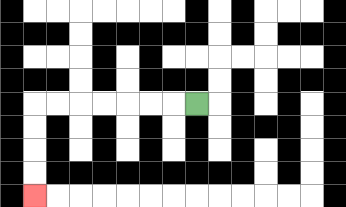{'start': '[8, 4]', 'end': '[1, 8]', 'path_directions': 'L,L,L,L,L,L,L,D,D,D,D', 'path_coordinates': '[[8, 4], [7, 4], [6, 4], [5, 4], [4, 4], [3, 4], [2, 4], [1, 4], [1, 5], [1, 6], [1, 7], [1, 8]]'}